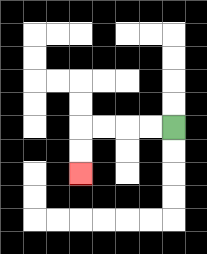{'start': '[7, 5]', 'end': '[3, 7]', 'path_directions': 'L,L,L,L,D,D', 'path_coordinates': '[[7, 5], [6, 5], [5, 5], [4, 5], [3, 5], [3, 6], [3, 7]]'}